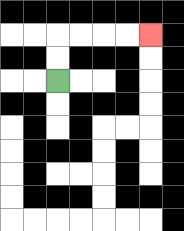{'start': '[2, 3]', 'end': '[6, 1]', 'path_directions': 'U,U,R,R,R,R', 'path_coordinates': '[[2, 3], [2, 2], [2, 1], [3, 1], [4, 1], [5, 1], [6, 1]]'}